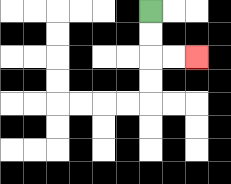{'start': '[6, 0]', 'end': '[8, 2]', 'path_directions': 'D,D,R,R', 'path_coordinates': '[[6, 0], [6, 1], [6, 2], [7, 2], [8, 2]]'}